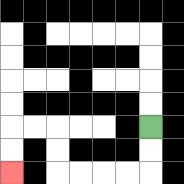{'start': '[6, 5]', 'end': '[0, 7]', 'path_directions': 'D,D,L,L,L,L,U,U,L,L,D,D', 'path_coordinates': '[[6, 5], [6, 6], [6, 7], [5, 7], [4, 7], [3, 7], [2, 7], [2, 6], [2, 5], [1, 5], [0, 5], [0, 6], [0, 7]]'}